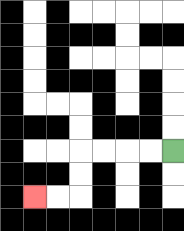{'start': '[7, 6]', 'end': '[1, 8]', 'path_directions': 'L,L,L,L,D,D,L,L', 'path_coordinates': '[[7, 6], [6, 6], [5, 6], [4, 6], [3, 6], [3, 7], [3, 8], [2, 8], [1, 8]]'}